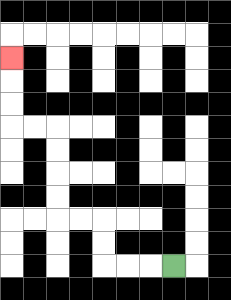{'start': '[7, 11]', 'end': '[0, 2]', 'path_directions': 'L,L,L,U,U,L,L,U,U,U,U,L,L,U,U,U', 'path_coordinates': '[[7, 11], [6, 11], [5, 11], [4, 11], [4, 10], [4, 9], [3, 9], [2, 9], [2, 8], [2, 7], [2, 6], [2, 5], [1, 5], [0, 5], [0, 4], [0, 3], [0, 2]]'}